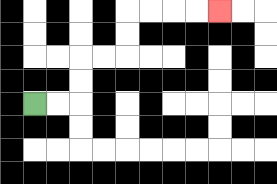{'start': '[1, 4]', 'end': '[9, 0]', 'path_directions': 'R,R,U,U,R,R,U,U,R,R,R,R', 'path_coordinates': '[[1, 4], [2, 4], [3, 4], [3, 3], [3, 2], [4, 2], [5, 2], [5, 1], [5, 0], [6, 0], [7, 0], [8, 0], [9, 0]]'}